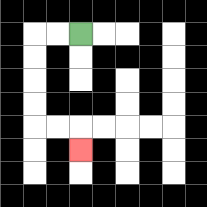{'start': '[3, 1]', 'end': '[3, 6]', 'path_directions': 'L,L,D,D,D,D,R,R,D', 'path_coordinates': '[[3, 1], [2, 1], [1, 1], [1, 2], [1, 3], [1, 4], [1, 5], [2, 5], [3, 5], [3, 6]]'}